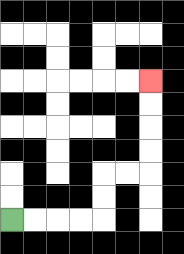{'start': '[0, 9]', 'end': '[6, 3]', 'path_directions': 'R,R,R,R,U,U,R,R,U,U,U,U', 'path_coordinates': '[[0, 9], [1, 9], [2, 9], [3, 9], [4, 9], [4, 8], [4, 7], [5, 7], [6, 7], [6, 6], [6, 5], [6, 4], [6, 3]]'}